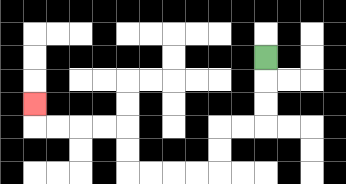{'start': '[11, 2]', 'end': '[1, 4]', 'path_directions': 'D,D,D,L,L,D,D,L,L,L,L,U,U,L,L,L,L,U', 'path_coordinates': '[[11, 2], [11, 3], [11, 4], [11, 5], [10, 5], [9, 5], [9, 6], [9, 7], [8, 7], [7, 7], [6, 7], [5, 7], [5, 6], [5, 5], [4, 5], [3, 5], [2, 5], [1, 5], [1, 4]]'}